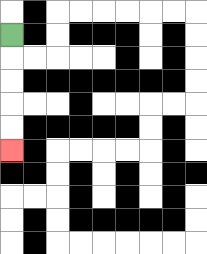{'start': '[0, 1]', 'end': '[0, 6]', 'path_directions': 'D,D,D,D,D', 'path_coordinates': '[[0, 1], [0, 2], [0, 3], [0, 4], [0, 5], [0, 6]]'}